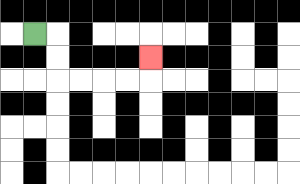{'start': '[1, 1]', 'end': '[6, 2]', 'path_directions': 'R,D,D,R,R,R,R,U', 'path_coordinates': '[[1, 1], [2, 1], [2, 2], [2, 3], [3, 3], [4, 3], [5, 3], [6, 3], [6, 2]]'}